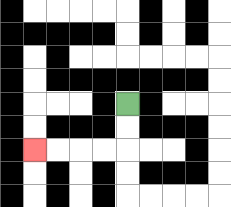{'start': '[5, 4]', 'end': '[1, 6]', 'path_directions': 'D,D,L,L,L,L', 'path_coordinates': '[[5, 4], [5, 5], [5, 6], [4, 6], [3, 6], [2, 6], [1, 6]]'}